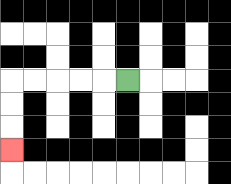{'start': '[5, 3]', 'end': '[0, 6]', 'path_directions': 'L,L,L,L,L,D,D,D', 'path_coordinates': '[[5, 3], [4, 3], [3, 3], [2, 3], [1, 3], [0, 3], [0, 4], [0, 5], [0, 6]]'}